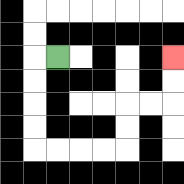{'start': '[2, 2]', 'end': '[7, 2]', 'path_directions': 'L,D,D,D,D,R,R,R,R,U,U,R,R,U,U', 'path_coordinates': '[[2, 2], [1, 2], [1, 3], [1, 4], [1, 5], [1, 6], [2, 6], [3, 6], [4, 6], [5, 6], [5, 5], [5, 4], [6, 4], [7, 4], [7, 3], [7, 2]]'}